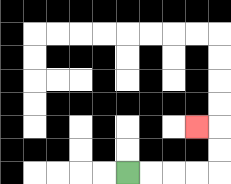{'start': '[5, 7]', 'end': '[8, 5]', 'path_directions': 'R,R,R,R,U,U,L', 'path_coordinates': '[[5, 7], [6, 7], [7, 7], [8, 7], [9, 7], [9, 6], [9, 5], [8, 5]]'}